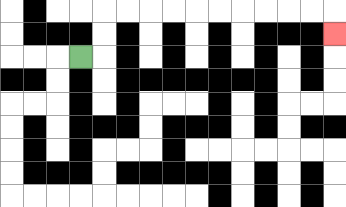{'start': '[3, 2]', 'end': '[14, 1]', 'path_directions': 'R,U,U,R,R,R,R,R,R,R,R,R,R,D', 'path_coordinates': '[[3, 2], [4, 2], [4, 1], [4, 0], [5, 0], [6, 0], [7, 0], [8, 0], [9, 0], [10, 0], [11, 0], [12, 0], [13, 0], [14, 0], [14, 1]]'}